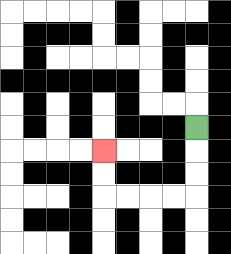{'start': '[8, 5]', 'end': '[4, 6]', 'path_directions': 'D,D,D,L,L,L,L,U,U', 'path_coordinates': '[[8, 5], [8, 6], [8, 7], [8, 8], [7, 8], [6, 8], [5, 8], [4, 8], [4, 7], [4, 6]]'}